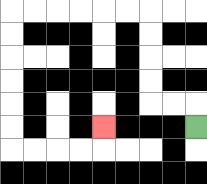{'start': '[8, 5]', 'end': '[4, 5]', 'path_directions': 'U,L,L,U,U,U,U,L,L,L,L,L,L,D,D,D,D,D,D,R,R,R,R,U', 'path_coordinates': '[[8, 5], [8, 4], [7, 4], [6, 4], [6, 3], [6, 2], [6, 1], [6, 0], [5, 0], [4, 0], [3, 0], [2, 0], [1, 0], [0, 0], [0, 1], [0, 2], [0, 3], [0, 4], [0, 5], [0, 6], [1, 6], [2, 6], [3, 6], [4, 6], [4, 5]]'}